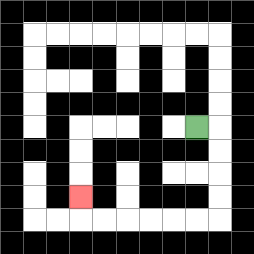{'start': '[8, 5]', 'end': '[3, 8]', 'path_directions': 'R,D,D,D,D,L,L,L,L,L,L,U', 'path_coordinates': '[[8, 5], [9, 5], [9, 6], [9, 7], [9, 8], [9, 9], [8, 9], [7, 9], [6, 9], [5, 9], [4, 9], [3, 9], [3, 8]]'}